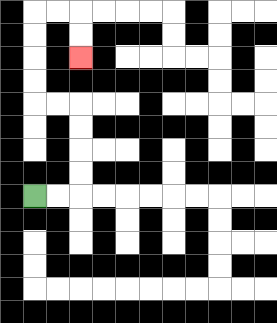{'start': '[1, 8]', 'end': '[3, 2]', 'path_directions': 'R,R,U,U,U,U,L,L,U,U,U,U,R,R,D,D', 'path_coordinates': '[[1, 8], [2, 8], [3, 8], [3, 7], [3, 6], [3, 5], [3, 4], [2, 4], [1, 4], [1, 3], [1, 2], [1, 1], [1, 0], [2, 0], [3, 0], [3, 1], [3, 2]]'}